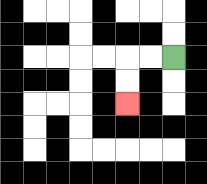{'start': '[7, 2]', 'end': '[5, 4]', 'path_directions': 'L,L,D,D', 'path_coordinates': '[[7, 2], [6, 2], [5, 2], [5, 3], [5, 4]]'}